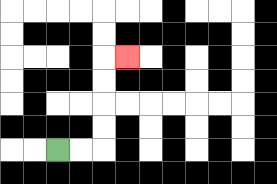{'start': '[2, 6]', 'end': '[5, 2]', 'path_directions': 'R,R,U,U,U,U,R', 'path_coordinates': '[[2, 6], [3, 6], [4, 6], [4, 5], [4, 4], [4, 3], [4, 2], [5, 2]]'}